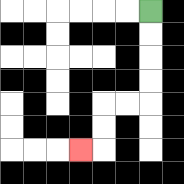{'start': '[6, 0]', 'end': '[3, 6]', 'path_directions': 'D,D,D,D,L,L,D,D,L', 'path_coordinates': '[[6, 0], [6, 1], [6, 2], [6, 3], [6, 4], [5, 4], [4, 4], [4, 5], [4, 6], [3, 6]]'}